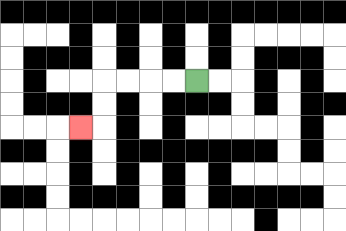{'start': '[8, 3]', 'end': '[3, 5]', 'path_directions': 'L,L,L,L,D,D,L', 'path_coordinates': '[[8, 3], [7, 3], [6, 3], [5, 3], [4, 3], [4, 4], [4, 5], [3, 5]]'}